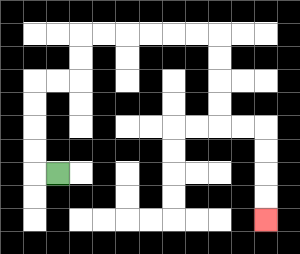{'start': '[2, 7]', 'end': '[11, 9]', 'path_directions': 'L,U,U,U,U,R,R,U,U,R,R,R,R,R,R,D,D,D,D,R,R,D,D,D,D', 'path_coordinates': '[[2, 7], [1, 7], [1, 6], [1, 5], [1, 4], [1, 3], [2, 3], [3, 3], [3, 2], [3, 1], [4, 1], [5, 1], [6, 1], [7, 1], [8, 1], [9, 1], [9, 2], [9, 3], [9, 4], [9, 5], [10, 5], [11, 5], [11, 6], [11, 7], [11, 8], [11, 9]]'}